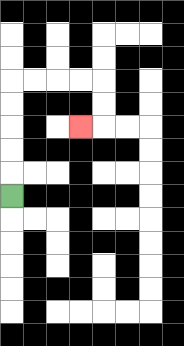{'start': '[0, 8]', 'end': '[3, 5]', 'path_directions': 'U,U,U,U,U,R,R,R,R,D,D,L', 'path_coordinates': '[[0, 8], [0, 7], [0, 6], [0, 5], [0, 4], [0, 3], [1, 3], [2, 3], [3, 3], [4, 3], [4, 4], [4, 5], [3, 5]]'}